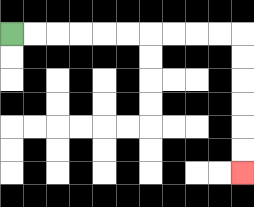{'start': '[0, 1]', 'end': '[10, 7]', 'path_directions': 'R,R,R,R,R,R,R,R,R,R,D,D,D,D,D,D', 'path_coordinates': '[[0, 1], [1, 1], [2, 1], [3, 1], [4, 1], [5, 1], [6, 1], [7, 1], [8, 1], [9, 1], [10, 1], [10, 2], [10, 3], [10, 4], [10, 5], [10, 6], [10, 7]]'}